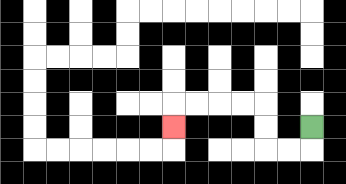{'start': '[13, 5]', 'end': '[7, 5]', 'path_directions': 'D,L,L,U,U,L,L,L,L,D', 'path_coordinates': '[[13, 5], [13, 6], [12, 6], [11, 6], [11, 5], [11, 4], [10, 4], [9, 4], [8, 4], [7, 4], [7, 5]]'}